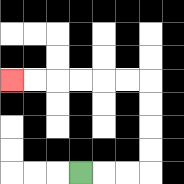{'start': '[3, 7]', 'end': '[0, 3]', 'path_directions': 'R,R,R,U,U,U,U,L,L,L,L,L,L', 'path_coordinates': '[[3, 7], [4, 7], [5, 7], [6, 7], [6, 6], [6, 5], [6, 4], [6, 3], [5, 3], [4, 3], [3, 3], [2, 3], [1, 3], [0, 3]]'}